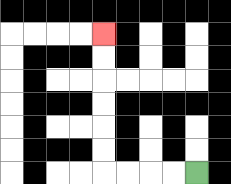{'start': '[8, 7]', 'end': '[4, 1]', 'path_directions': 'L,L,L,L,U,U,U,U,U,U', 'path_coordinates': '[[8, 7], [7, 7], [6, 7], [5, 7], [4, 7], [4, 6], [4, 5], [4, 4], [4, 3], [4, 2], [4, 1]]'}